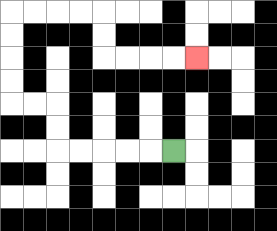{'start': '[7, 6]', 'end': '[8, 2]', 'path_directions': 'L,L,L,L,L,U,U,L,L,U,U,U,U,R,R,R,R,D,D,R,R,R,R', 'path_coordinates': '[[7, 6], [6, 6], [5, 6], [4, 6], [3, 6], [2, 6], [2, 5], [2, 4], [1, 4], [0, 4], [0, 3], [0, 2], [0, 1], [0, 0], [1, 0], [2, 0], [3, 0], [4, 0], [4, 1], [4, 2], [5, 2], [6, 2], [7, 2], [8, 2]]'}